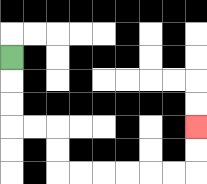{'start': '[0, 2]', 'end': '[8, 5]', 'path_directions': 'D,D,D,R,R,D,D,R,R,R,R,R,R,U,U', 'path_coordinates': '[[0, 2], [0, 3], [0, 4], [0, 5], [1, 5], [2, 5], [2, 6], [2, 7], [3, 7], [4, 7], [5, 7], [6, 7], [7, 7], [8, 7], [8, 6], [8, 5]]'}